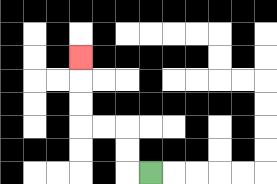{'start': '[6, 7]', 'end': '[3, 2]', 'path_directions': 'L,U,U,L,L,U,U,U', 'path_coordinates': '[[6, 7], [5, 7], [5, 6], [5, 5], [4, 5], [3, 5], [3, 4], [3, 3], [3, 2]]'}